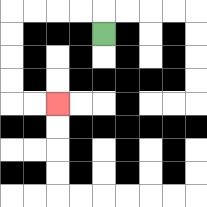{'start': '[4, 1]', 'end': '[2, 4]', 'path_directions': 'U,L,L,L,L,D,D,D,D,R,R', 'path_coordinates': '[[4, 1], [4, 0], [3, 0], [2, 0], [1, 0], [0, 0], [0, 1], [0, 2], [0, 3], [0, 4], [1, 4], [2, 4]]'}